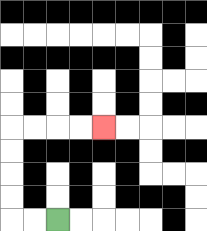{'start': '[2, 9]', 'end': '[4, 5]', 'path_directions': 'L,L,U,U,U,U,R,R,R,R', 'path_coordinates': '[[2, 9], [1, 9], [0, 9], [0, 8], [0, 7], [0, 6], [0, 5], [1, 5], [2, 5], [3, 5], [4, 5]]'}